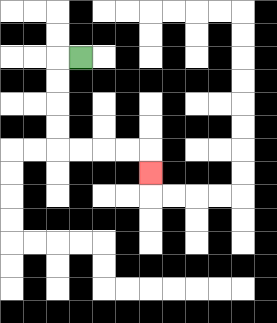{'start': '[3, 2]', 'end': '[6, 7]', 'path_directions': 'L,D,D,D,D,R,R,R,R,D', 'path_coordinates': '[[3, 2], [2, 2], [2, 3], [2, 4], [2, 5], [2, 6], [3, 6], [4, 6], [5, 6], [6, 6], [6, 7]]'}